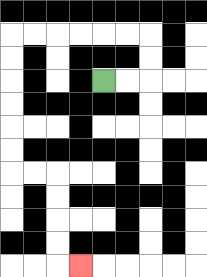{'start': '[4, 3]', 'end': '[3, 11]', 'path_directions': 'R,R,U,U,L,L,L,L,L,L,D,D,D,D,D,D,R,R,D,D,D,D,R', 'path_coordinates': '[[4, 3], [5, 3], [6, 3], [6, 2], [6, 1], [5, 1], [4, 1], [3, 1], [2, 1], [1, 1], [0, 1], [0, 2], [0, 3], [0, 4], [0, 5], [0, 6], [0, 7], [1, 7], [2, 7], [2, 8], [2, 9], [2, 10], [2, 11], [3, 11]]'}